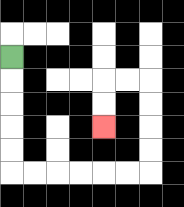{'start': '[0, 2]', 'end': '[4, 5]', 'path_directions': 'D,D,D,D,D,R,R,R,R,R,R,U,U,U,U,L,L,D,D', 'path_coordinates': '[[0, 2], [0, 3], [0, 4], [0, 5], [0, 6], [0, 7], [1, 7], [2, 7], [3, 7], [4, 7], [5, 7], [6, 7], [6, 6], [6, 5], [6, 4], [6, 3], [5, 3], [4, 3], [4, 4], [4, 5]]'}